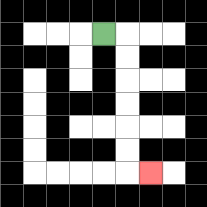{'start': '[4, 1]', 'end': '[6, 7]', 'path_directions': 'R,D,D,D,D,D,D,R', 'path_coordinates': '[[4, 1], [5, 1], [5, 2], [5, 3], [5, 4], [5, 5], [5, 6], [5, 7], [6, 7]]'}